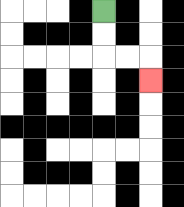{'start': '[4, 0]', 'end': '[6, 3]', 'path_directions': 'D,D,R,R,D', 'path_coordinates': '[[4, 0], [4, 1], [4, 2], [5, 2], [6, 2], [6, 3]]'}